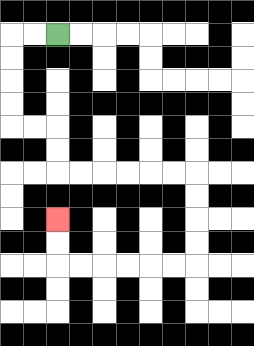{'start': '[2, 1]', 'end': '[2, 9]', 'path_directions': 'L,L,D,D,D,D,R,R,D,D,R,R,R,R,R,R,D,D,D,D,L,L,L,L,L,L,U,U', 'path_coordinates': '[[2, 1], [1, 1], [0, 1], [0, 2], [0, 3], [0, 4], [0, 5], [1, 5], [2, 5], [2, 6], [2, 7], [3, 7], [4, 7], [5, 7], [6, 7], [7, 7], [8, 7], [8, 8], [8, 9], [8, 10], [8, 11], [7, 11], [6, 11], [5, 11], [4, 11], [3, 11], [2, 11], [2, 10], [2, 9]]'}